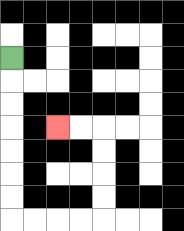{'start': '[0, 2]', 'end': '[2, 5]', 'path_directions': 'D,D,D,D,D,D,D,R,R,R,R,U,U,U,U,L,L', 'path_coordinates': '[[0, 2], [0, 3], [0, 4], [0, 5], [0, 6], [0, 7], [0, 8], [0, 9], [1, 9], [2, 9], [3, 9], [4, 9], [4, 8], [4, 7], [4, 6], [4, 5], [3, 5], [2, 5]]'}